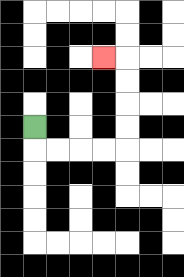{'start': '[1, 5]', 'end': '[4, 2]', 'path_directions': 'D,R,R,R,R,U,U,U,U,L', 'path_coordinates': '[[1, 5], [1, 6], [2, 6], [3, 6], [4, 6], [5, 6], [5, 5], [5, 4], [5, 3], [5, 2], [4, 2]]'}